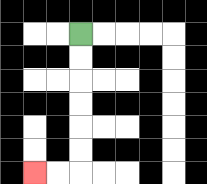{'start': '[3, 1]', 'end': '[1, 7]', 'path_directions': 'D,D,D,D,D,D,L,L', 'path_coordinates': '[[3, 1], [3, 2], [3, 3], [3, 4], [3, 5], [3, 6], [3, 7], [2, 7], [1, 7]]'}